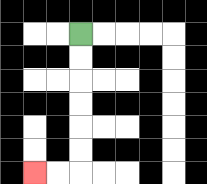{'start': '[3, 1]', 'end': '[1, 7]', 'path_directions': 'D,D,D,D,D,D,L,L', 'path_coordinates': '[[3, 1], [3, 2], [3, 3], [3, 4], [3, 5], [3, 6], [3, 7], [2, 7], [1, 7]]'}